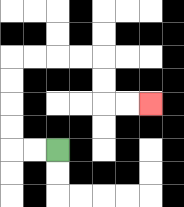{'start': '[2, 6]', 'end': '[6, 4]', 'path_directions': 'L,L,U,U,U,U,R,R,R,R,D,D,R,R', 'path_coordinates': '[[2, 6], [1, 6], [0, 6], [0, 5], [0, 4], [0, 3], [0, 2], [1, 2], [2, 2], [3, 2], [4, 2], [4, 3], [4, 4], [5, 4], [6, 4]]'}